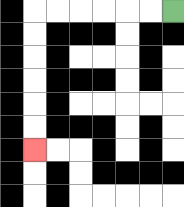{'start': '[7, 0]', 'end': '[1, 6]', 'path_directions': 'L,L,L,L,L,L,D,D,D,D,D,D', 'path_coordinates': '[[7, 0], [6, 0], [5, 0], [4, 0], [3, 0], [2, 0], [1, 0], [1, 1], [1, 2], [1, 3], [1, 4], [1, 5], [1, 6]]'}